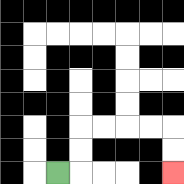{'start': '[2, 7]', 'end': '[7, 7]', 'path_directions': 'R,U,U,R,R,R,R,D,D', 'path_coordinates': '[[2, 7], [3, 7], [3, 6], [3, 5], [4, 5], [5, 5], [6, 5], [7, 5], [7, 6], [7, 7]]'}